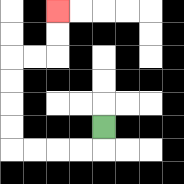{'start': '[4, 5]', 'end': '[2, 0]', 'path_directions': 'D,L,L,L,L,U,U,U,U,R,R,U,U', 'path_coordinates': '[[4, 5], [4, 6], [3, 6], [2, 6], [1, 6], [0, 6], [0, 5], [0, 4], [0, 3], [0, 2], [1, 2], [2, 2], [2, 1], [2, 0]]'}